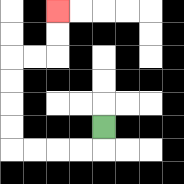{'start': '[4, 5]', 'end': '[2, 0]', 'path_directions': 'D,L,L,L,L,U,U,U,U,R,R,U,U', 'path_coordinates': '[[4, 5], [4, 6], [3, 6], [2, 6], [1, 6], [0, 6], [0, 5], [0, 4], [0, 3], [0, 2], [1, 2], [2, 2], [2, 1], [2, 0]]'}